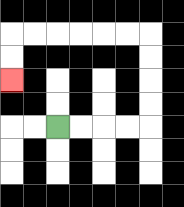{'start': '[2, 5]', 'end': '[0, 3]', 'path_directions': 'R,R,R,R,U,U,U,U,L,L,L,L,L,L,D,D', 'path_coordinates': '[[2, 5], [3, 5], [4, 5], [5, 5], [6, 5], [6, 4], [6, 3], [6, 2], [6, 1], [5, 1], [4, 1], [3, 1], [2, 1], [1, 1], [0, 1], [0, 2], [0, 3]]'}